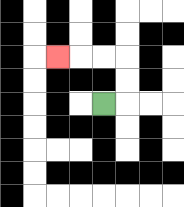{'start': '[4, 4]', 'end': '[2, 2]', 'path_directions': 'R,U,U,L,L,L', 'path_coordinates': '[[4, 4], [5, 4], [5, 3], [5, 2], [4, 2], [3, 2], [2, 2]]'}